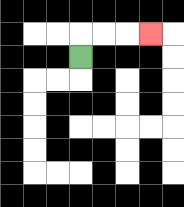{'start': '[3, 2]', 'end': '[6, 1]', 'path_directions': 'U,R,R,R', 'path_coordinates': '[[3, 2], [3, 1], [4, 1], [5, 1], [6, 1]]'}